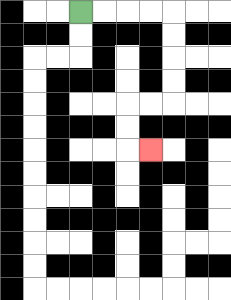{'start': '[3, 0]', 'end': '[6, 6]', 'path_directions': 'R,R,R,R,D,D,D,D,L,L,D,D,R', 'path_coordinates': '[[3, 0], [4, 0], [5, 0], [6, 0], [7, 0], [7, 1], [7, 2], [7, 3], [7, 4], [6, 4], [5, 4], [5, 5], [5, 6], [6, 6]]'}